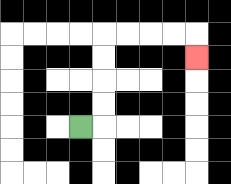{'start': '[3, 5]', 'end': '[8, 2]', 'path_directions': 'R,U,U,U,U,R,R,R,R,D', 'path_coordinates': '[[3, 5], [4, 5], [4, 4], [4, 3], [4, 2], [4, 1], [5, 1], [6, 1], [7, 1], [8, 1], [8, 2]]'}